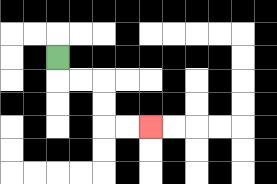{'start': '[2, 2]', 'end': '[6, 5]', 'path_directions': 'D,R,R,D,D,R,R', 'path_coordinates': '[[2, 2], [2, 3], [3, 3], [4, 3], [4, 4], [4, 5], [5, 5], [6, 5]]'}